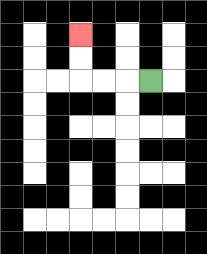{'start': '[6, 3]', 'end': '[3, 1]', 'path_directions': 'L,L,L,U,U', 'path_coordinates': '[[6, 3], [5, 3], [4, 3], [3, 3], [3, 2], [3, 1]]'}